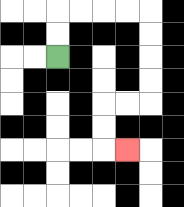{'start': '[2, 2]', 'end': '[5, 6]', 'path_directions': 'U,U,R,R,R,R,D,D,D,D,L,L,D,D,R', 'path_coordinates': '[[2, 2], [2, 1], [2, 0], [3, 0], [4, 0], [5, 0], [6, 0], [6, 1], [6, 2], [6, 3], [6, 4], [5, 4], [4, 4], [4, 5], [4, 6], [5, 6]]'}